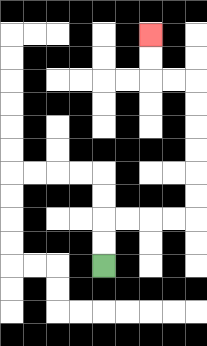{'start': '[4, 11]', 'end': '[6, 1]', 'path_directions': 'U,U,R,R,R,R,U,U,U,U,U,U,L,L,U,U', 'path_coordinates': '[[4, 11], [4, 10], [4, 9], [5, 9], [6, 9], [7, 9], [8, 9], [8, 8], [8, 7], [8, 6], [8, 5], [8, 4], [8, 3], [7, 3], [6, 3], [6, 2], [6, 1]]'}